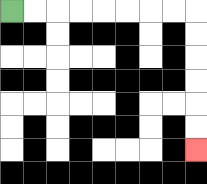{'start': '[0, 0]', 'end': '[8, 6]', 'path_directions': 'R,R,R,R,R,R,R,R,D,D,D,D,D,D', 'path_coordinates': '[[0, 0], [1, 0], [2, 0], [3, 0], [4, 0], [5, 0], [6, 0], [7, 0], [8, 0], [8, 1], [8, 2], [8, 3], [8, 4], [8, 5], [8, 6]]'}